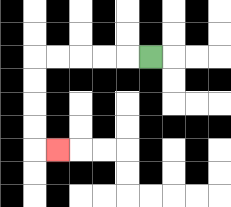{'start': '[6, 2]', 'end': '[2, 6]', 'path_directions': 'L,L,L,L,L,D,D,D,D,R', 'path_coordinates': '[[6, 2], [5, 2], [4, 2], [3, 2], [2, 2], [1, 2], [1, 3], [1, 4], [1, 5], [1, 6], [2, 6]]'}